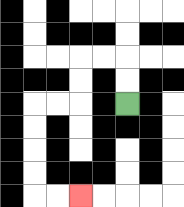{'start': '[5, 4]', 'end': '[3, 8]', 'path_directions': 'U,U,L,L,D,D,L,L,D,D,D,D,R,R', 'path_coordinates': '[[5, 4], [5, 3], [5, 2], [4, 2], [3, 2], [3, 3], [3, 4], [2, 4], [1, 4], [1, 5], [1, 6], [1, 7], [1, 8], [2, 8], [3, 8]]'}